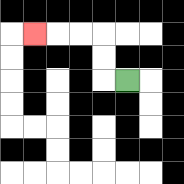{'start': '[5, 3]', 'end': '[1, 1]', 'path_directions': 'L,U,U,L,L,L', 'path_coordinates': '[[5, 3], [4, 3], [4, 2], [4, 1], [3, 1], [2, 1], [1, 1]]'}